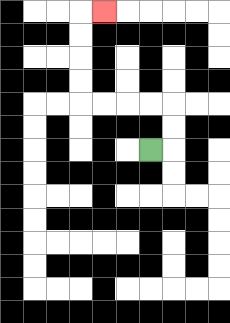{'start': '[6, 6]', 'end': '[4, 0]', 'path_directions': 'R,U,U,L,L,L,L,U,U,U,U,R', 'path_coordinates': '[[6, 6], [7, 6], [7, 5], [7, 4], [6, 4], [5, 4], [4, 4], [3, 4], [3, 3], [3, 2], [3, 1], [3, 0], [4, 0]]'}